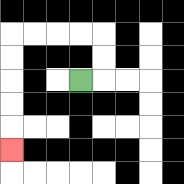{'start': '[3, 3]', 'end': '[0, 6]', 'path_directions': 'R,U,U,L,L,L,L,D,D,D,D,D', 'path_coordinates': '[[3, 3], [4, 3], [4, 2], [4, 1], [3, 1], [2, 1], [1, 1], [0, 1], [0, 2], [0, 3], [0, 4], [0, 5], [0, 6]]'}